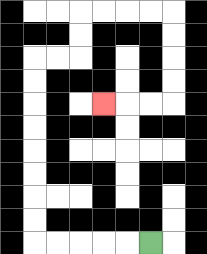{'start': '[6, 10]', 'end': '[4, 4]', 'path_directions': 'L,L,L,L,L,U,U,U,U,U,U,U,U,R,R,U,U,R,R,R,R,D,D,D,D,L,L,L', 'path_coordinates': '[[6, 10], [5, 10], [4, 10], [3, 10], [2, 10], [1, 10], [1, 9], [1, 8], [1, 7], [1, 6], [1, 5], [1, 4], [1, 3], [1, 2], [2, 2], [3, 2], [3, 1], [3, 0], [4, 0], [5, 0], [6, 0], [7, 0], [7, 1], [7, 2], [7, 3], [7, 4], [6, 4], [5, 4], [4, 4]]'}